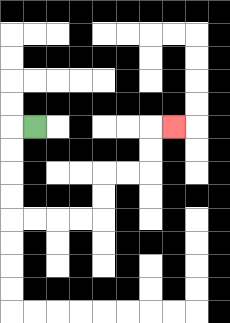{'start': '[1, 5]', 'end': '[7, 5]', 'path_directions': 'L,D,D,D,D,R,R,R,R,U,U,R,R,U,U,R', 'path_coordinates': '[[1, 5], [0, 5], [0, 6], [0, 7], [0, 8], [0, 9], [1, 9], [2, 9], [3, 9], [4, 9], [4, 8], [4, 7], [5, 7], [6, 7], [6, 6], [6, 5], [7, 5]]'}